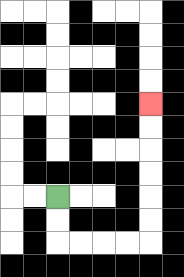{'start': '[2, 8]', 'end': '[6, 4]', 'path_directions': 'D,D,R,R,R,R,U,U,U,U,U,U', 'path_coordinates': '[[2, 8], [2, 9], [2, 10], [3, 10], [4, 10], [5, 10], [6, 10], [6, 9], [6, 8], [6, 7], [6, 6], [6, 5], [6, 4]]'}